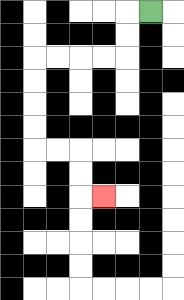{'start': '[6, 0]', 'end': '[4, 8]', 'path_directions': 'L,D,D,L,L,L,L,D,D,D,D,R,R,D,D,R', 'path_coordinates': '[[6, 0], [5, 0], [5, 1], [5, 2], [4, 2], [3, 2], [2, 2], [1, 2], [1, 3], [1, 4], [1, 5], [1, 6], [2, 6], [3, 6], [3, 7], [3, 8], [4, 8]]'}